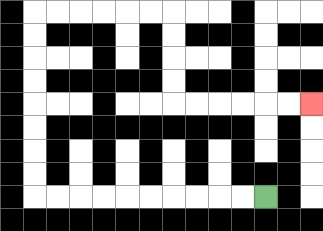{'start': '[11, 8]', 'end': '[13, 4]', 'path_directions': 'L,L,L,L,L,L,L,L,L,L,U,U,U,U,U,U,U,U,R,R,R,R,R,R,D,D,D,D,R,R,R,R,R,R', 'path_coordinates': '[[11, 8], [10, 8], [9, 8], [8, 8], [7, 8], [6, 8], [5, 8], [4, 8], [3, 8], [2, 8], [1, 8], [1, 7], [1, 6], [1, 5], [1, 4], [1, 3], [1, 2], [1, 1], [1, 0], [2, 0], [3, 0], [4, 0], [5, 0], [6, 0], [7, 0], [7, 1], [7, 2], [7, 3], [7, 4], [8, 4], [9, 4], [10, 4], [11, 4], [12, 4], [13, 4]]'}